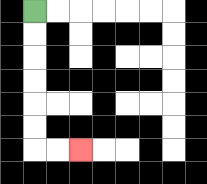{'start': '[1, 0]', 'end': '[3, 6]', 'path_directions': 'D,D,D,D,D,D,R,R', 'path_coordinates': '[[1, 0], [1, 1], [1, 2], [1, 3], [1, 4], [1, 5], [1, 6], [2, 6], [3, 6]]'}